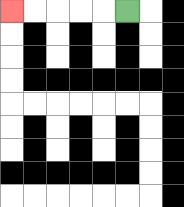{'start': '[5, 0]', 'end': '[0, 0]', 'path_directions': 'L,L,L,L,L', 'path_coordinates': '[[5, 0], [4, 0], [3, 0], [2, 0], [1, 0], [0, 0]]'}